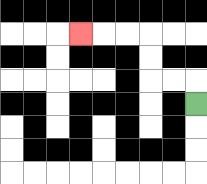{'start': '[8, 4]', 'end': '[3, 1]', 'path_directions': 'U,L,L,U,U,L,L,L', 'path_coordinates': '[[8, 4], [8, 3], [7, 3], [6, 3], [6, 2], [6, 1], [5, 1], [4, 1], [3, 1]]'}